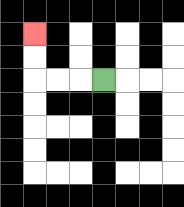{'start': '[4, 3]', 'end': '[1, 1]', 'path_directions': 'L,L,L,U,U', 'path_coordinates': '[[4, 3], [3, 3], [2, 3], [1, 3], [1, 2], [1, 1]]'}